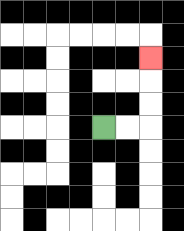{'start': '[4, 5]', 'end': '[6, 2]', 'path_directions': 'R,R,U,U,U', 'path_coordinates': '[[4, 5], [5, 5], [6, 5], [6, 4], [6, 3], [6, 2]]'}